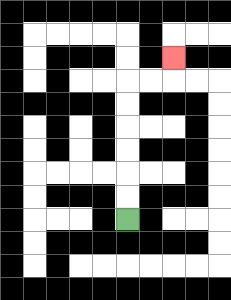{'start': '[5, 9]', 'end': '[7, 2]', 'path_directions': 'U,U,U,U,U,U,R,R,U', 'path_coordinates': '[[5, 9], [5, 8], [5, 7], [5, 6], [5, 5], [5, 4], [5, 3], [6, 3], [7, 3], [7, 2]]'}